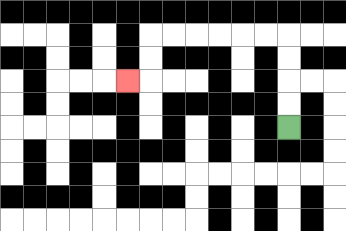{'start': '[12, 5]', 'end': '[5, 3]', 'path_directions': 'U,U,U,U,L,L,L,L,L,L,D,D,L', 'path_coordinates': '[[12, 5], [12, 4], [12, 3], [12, 2], [12, 1], [11, 1], [10, 1], [9, 1], [8, 1], [7, 1], [6, 1], [6, 2], [6, 3], [5, 3]]'}